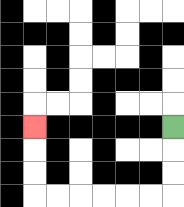{'start': '[7, 5]', 'end': '[1, 5]', 'path_directions': 'D,D,D,L,L,L,L,L,L,U,U,U', 'path_coordinates': '[[7, 5], [7, 6], [7, 7], [7, 8], [6, 8], [5, 8], [4, 8], [3, 8], [2, 8], [1, 8], [1, 7], [1, 6], [1, 5]]'}